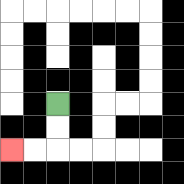{'start': '[2, 4]', 'end': '[0, 6]', 'path_directions': 'D,D,L,L', 'path_coordinates': '[[2, 4], [2, 5], [2, 6], [1, 6], [0, 6]]'}